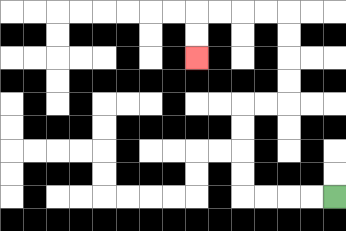{'start': '[14, 8]', 'end': '[8, 2]', 'path_directions': 'L,L,L,L,U,U,U,U,R,R,U,U,U,U,L,L,L,L,D,D', 'path_coordinates': '[[14, 8], [13, 8], [12, 8], [11, 8], [10, 8], [10, 7], [10, 6], [10, 5], [10, 4], [11, 4], [12, 4], [12, 3], [12, 2], [12, 1], [12, 0], [11, 0], [10, 0], [9, 0], [8, 0], [8, 1], [8, 2]]'}